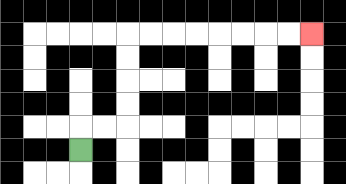{'start': '[3, 6]', 'end': '[13, 1]', 'path_directions': 'U,R,R,U,U,U,U,R,R,R,R,R,R,R,R', 'path_coordinates': '[[3, 6], [3, 5], [4, 5], [5, 5], [5, 4], [5, 3], [5, 2], [5, 1], [6, 1], [7, 1], [8, 1], [9, 1], [10, 1], [11, 1], [12, 1], [13, 1]]'}